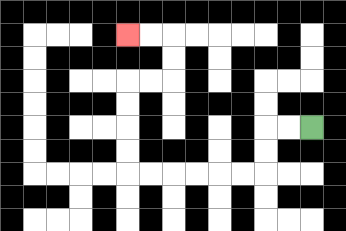{'start': '[13, 5]', 'end': '[5, 1]', 'path_directions': 'L,L,D,D,L,L,L,L,L,L,U,U,U,U,R,R,U,U,L,L', 'path_coordinates': '[[13, 5], [12, 5], [11, 5], [11, 6], [11, 7], [10, 7], [9, 7], [8, 7], [7, 7], [6, 7], [5, 7], [5, 6], [5, 5], [5, 4], [5, 3], [6, 3], [7, 3], [7, 2], [7, 1], [6, 1], [5, 1]]'}